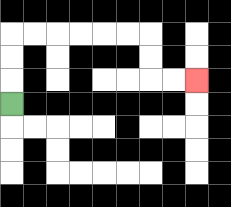{'start': '[0, 4]', 'end': '[8, 3]', 'path_directions': 'U,U,U,R,R,R,R,R,R,D,D,R,R', 'path_coordinates': '[[0, 4], [0, 3], [0, 2], [0, 1], [1, 1], [2, 1], [3, 1], [4, 1], [5, 1], [6, 1], [6, 2], [6, 3], [7, 3], [8, 3]]'}